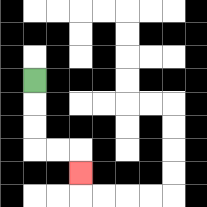{'start': '[1, 3]', 'end': '[3, 7]', 'path_directions': 'D,D,D,R,R,D', 'path_coordinates': '[[1, 3], [1, 4], [1, 5], [1, 6], [2, 6], [3, 6], [3, 7]]'}